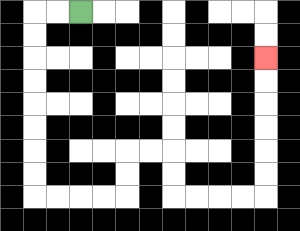{'start': '[3, 0]', 'end': '[11, 2]', 'path_directions': 'L,L,D,D,D,D,D,D,D,D,R,R,R,R,U,U,R,R,D,D,R,R,R,R,U,U,U,U,U,U', 'path_coordinates': '[[3, 0], [2, 0], [1, 0], [1, 1], [1, 2], [1, 3], [1, 4], [1, 5], [1, 6], [1, 7], [1, 8], [2, 8], [3, 8], [4, 8], [5, 8], [5, 7], [5, 6], [6, 6], [7, 6], [7, 7], [7, 8], [8, 8], [9, 8], [10, 8], [11, 8], [11, 7], [11, 6], [11, 5], [11, 4], [11, 3], [11, 2]]'}